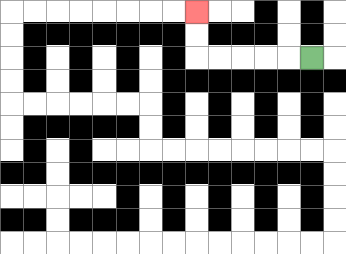{'start': '[13, 2]', 'end': '[8, 0]', 'path_directions': 'L,L,L,L,L,U,U', 'path_coordinates': '[[13, 2], [12, 2], [11, 2], [10, 2], [9, 2], [8, 2], [8, 1], [8, 0]]'}